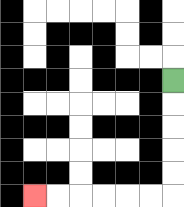{'start': '[7, 3]', 'end': '[1, 8]', 'path_directions': 'D,D,D,D,D,L,L,L,L,L,L', 'path_coordinates': '[[7, 3], [7, 4], [7, 5], [7, 6], [7, 7], [7, 8], [6, 8], [5, 8], [4, 8], [3, 8], [2, 8], [1, 8]]'}